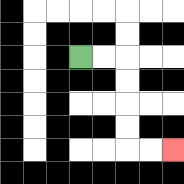{'start': '[3, 2]', 'end': '[7, 6]', 'path_directions': 'R,R,D,D,D,D,R,R', 'path_coordinates': '[[3, 2], [4, 2], [5, 2], [5, 3], [5, 4], [5, 5], [5, 6], [6, 6], [7, 6]]'}